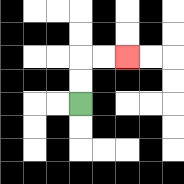{'start': '[3, 4]', 'end': '[5, 2]', 'path_directions': 'U,U,R,R', 'path_coordinates': '[[3, 4], [3, 3], [3, 2], [4, 2], [5, 2]]'}